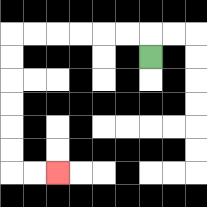{'start': '[6, 2]', 'end': '[2, 7]', 'path_directions': 'U,L,L,L,L,L,L,D,D,D,D,D,D,R,R', 'path_coordinates': '[[6, 2], [6, 1], [5, 1], [4, 1], [3, 1], [2, 1], [1, 1], [0, 1], [0, 2], [0, 3], [0, 4], [0, 5], [0, 6], [0, 7], [1, 7], [2, 7]]'}